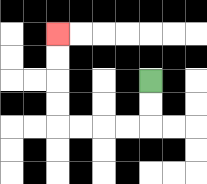{'start': '[6, 3]', 'end': '[2, 1]', 'path_directions': 'D,D,L,L,L,L,U,U,U,U', 'path_coordinates': '[[6, 3], [6, 4], [6, 5], [5, 5], [4, 5], [3, 5], [2, 5], [2, 4], [2, 3], [2, 2], [2, 1]]'}